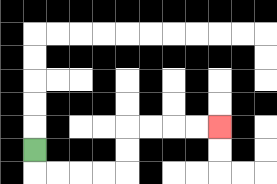{'start': '[1, 6]', 'end': '[9, 5]', 'path_directions': 'D,R,R,R,R,U,U,R,R,R,R', 'path_coordinates': '[[1, 6], [1, 7], [2, 7], [3, 7], [4, 7], [5, 7], [5, 6], [5, 5], [6, 5], [7, 5], [8, 5], [9, 5]]'}